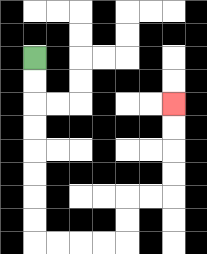{'start': '[1, 2]', 'end': '[7, 4]', 'path_directions': 'D,D,D,D,D,D,D,D,R,R,R,R,U,U,R,R,U,U,U,U', 'path_coordinates': '[[1, 2], [1, 3], [1, 4], [1, 5], [1, 6], [1, 7], [1, 8], [1, 9], [1, 10], [2, 10], [3, 10], [4, 10], [5, 10], [5, 9], [5, 8], [6, 8], [7, 8], [7, 7], [7, 6], [7, 5], [7, 4]]'}